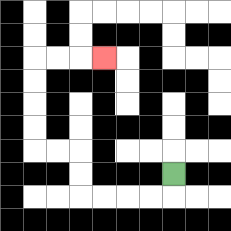{'start': '[7, 7]', 'end': '[4, 2]', 'path_directions': 'D,L,L,L,L,U,U,L,L,U,U,U,U,R,R,R', 'path_coordinates': '[[7, 7], [7, 8], [6, 8], [5, 8], [4, 8], [3, 8], [3, 7], [3, 6], [2, 6], [1, 6], [1, 5], [1, 4], [1, 3], [1, 2], [2, 2], [3, 2], [4, 2]]'}